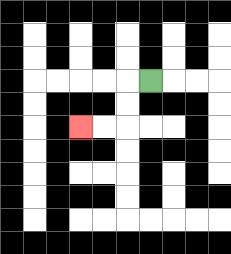{'start': '[6, 3]', 'end': '[3, 5]', 'path_directions': 'L,D,D,L,L', 'path_coordinates': '[[6, 3], [5, 3], [5, 4], [5, 5], [4, 5], [3, 5]]'}